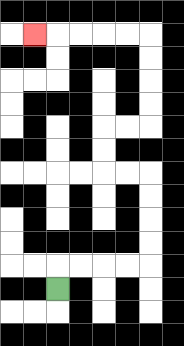{'start': '[2, 12]', 'end': '[1, 1]', 'path_directions': 'U,R,R,R,R,U,U,U,U,L,L,U,U,R,R,U,U,U,U,L,L,L,L,L', 'path_coordinates': '[[2, 12], [2, 11], [3, 11], [4, 11], [5, 11], [6, 11], [6, 10], [6, 9], [6, 8], [6, 7], [5, 7], [4, 7], [4, 6], [4, 5], [5, 5], [6, 5], [6, 4], [6, 3], [6, 2], [6, 1], [5, 1], [4, 1], [3, 1], [2, 1], [1, 1]]'}